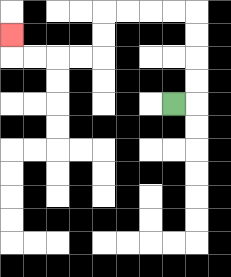{'start': '[7, 4]', 'end': '[0, 1]', 'path_directions': 'R,U,U,U,U,L,L,L,L,D,D,L,L,L,L,U', 'path_coordinates': '[[7, 4], [8, 4], [8, 3], [8, 2], [8, 1], [8, 0], [7, 0], [6, 0], [5, 0], [4, 0], [4, 1], [4, 2], [3, 2], [2, 2], [1, 2], [0, 2], [0, 1]]'}